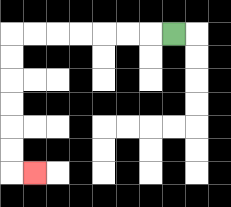{'start': '[7, 1]', 'end': '[1, 7]', 'path_directions': 'L,L,L,L,L,L,L,D,D,D,D,D,D,R', 'path_coordinates': '[[7, 1], [6, 1], [5, 1], [4, 1], [3, 1], [2, 1], [1, 1], [0, 1], [0, 2], [0, 3], [0, 4], [0, 5], [0, 6], [0, 7], [1, 7]]'}